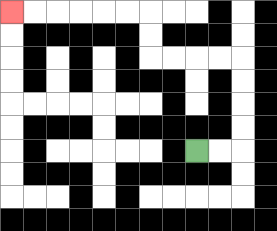{'start': '[8, 6]', 'end': '[0, 0]', 'path_directions': 'R,R,U,U,U,U,L,L,L,L,U,U,L,L,L,L,L,L', 'path_coordinates': '[[8, 6], [9, 6], [10, 6], [10, 5], [10, 4], [10, 3], [10, 2], [9, 2], [8, 2], [7, 2], [6, 2], [6, 1], [6, 0], [5, 0], [4, 0], [3, 0], [2, 0], [1, 0], [0, 0]]'}